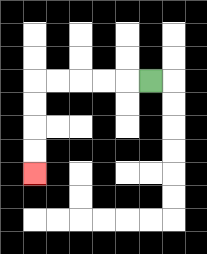{'start': '[6, 3]', 'end': '[1, 7]', 'path_directions': 'L,L,L,L,L,D,D,D,D', 'path_coordinates': '[[6, 3], [5, 3], [4, 3], [3, 3], [2, 3], [1, 3], [1, 4], [1, 5], [1, 6], [1, 7]]'}